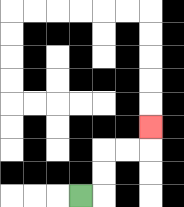{'start': '[3, 8]', 'end': '[6, 5]', 'path_directions': 'R,U,U,R,R,U', 'path_coordinates': '[[3, 8], [4, 8], [4, 7], [4, 6], [5, 6], [6, 6], [6, 5]]'}